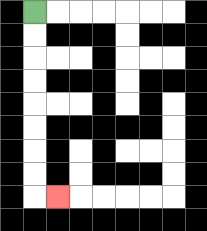{'start': '[1, 0]', 'end': '[2, 8]', 'path_directions': 'D,D,D,D,D,D,D,D,R', 'path_coordinates': '[[1, 0], [1, 1], [1, 2], [1, 3], [1, 4], [1, 5], [1, 6], [1, 7], [1, 8], [2, 8]]'}